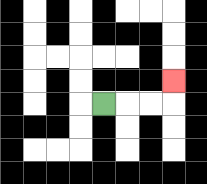{'start': '[4, 4]', 'end': '[7, 3]', 'path_directions': 'R,R,R,U', 'path_coordinates': '[[4, 4], [5, 4], [6, 4], [7, 4], [7, 3]]'}